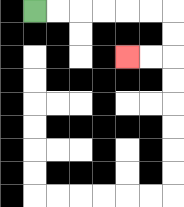{'start': '[1, 0]', 'end': '[5, 2]', 'path_directions': 'R,R,R,R,R,R,D,D,L,L', 'path_coordinates': '[[1, 0], [2, 0], [3, 0], [4, 0], [5, 0], [6, 0], [7, 0], [7, 1], [7, 2], [6, 2], [5, 2]]'}